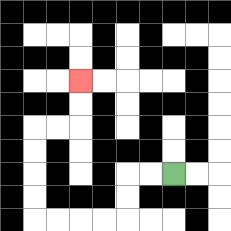{'start': '[7, 7]', 'end': '[3, 3]', 'path_directions': 'L,L,D,D,L,L,L,L,U,U,U,U,R,R,U,U', 'path_coordinates': '[[7, 7], [6, 7], [5, 7], [5, 8], [5, 9], [4, 9], [3, 9], [2, 9], [1, 9], [1, 8], [1, 7], [1, 6], [1, 5], [2, 5], [3, 5], [3, 4], [3, 3]]'}